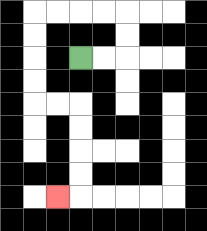{'start': '[3, 2]', 'end': '[2, 8]', 'path_directions': 'R,R,U,U,L,L,L,L,D,D,D,D,R,R,D,D,D,D,L', 'path_coordinates': '[[3, 2], [4, 2], [5, 2], [5, 1], [5, 0], [4, 0], [3, 0], [2, 0], [1, 0], [1, 1], [1, 2], [1, 3], [1, 4], [2, 4], [3, 4], [3, 5], [3, 6], [3, 7], [3, 8], [2, 8]]'}